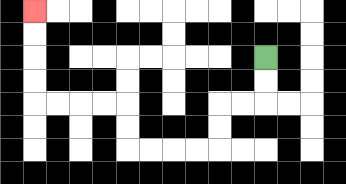{'start': '[11, 2]', 'end': '[1, 0]', 'path_directions': 'D,D,L,L,D,D,L,L,L,L,U,U,L,L,L,L,U,U,U,U', 'path_coordinates': '[[11, 2], [11, 3], [11, 4], [10, 4], [9, 4], [9, 5], [9, 6], [8, 6], [7, 6], [6, 6], [5, 6], [5, 5], [5, 4], [4, 4], [3, 4], [2, 4], [1, 4], [1, 3], [1, 2], [1, 1], [1, 0]]'}